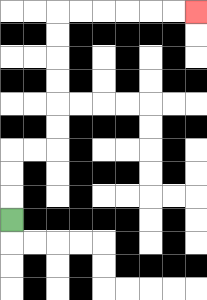{'start': '[0, 9]', 'end': '[8, 0]', 'path_directions': 'U,U,U,R,R,U,U,U,U,U,U,R,R,R,R,R,R', 'path_coordinates': '[[0, 9], [0, 8], [0, 7], [0, 6], [1, 6], [2, 6], [2, 5], [2, 4], [2, 3], [2, 2], [2, 1], [2, 0], [3, 0], [4, 0], [5, 0], [6, 0], [7, 0], [8, 0]]'}